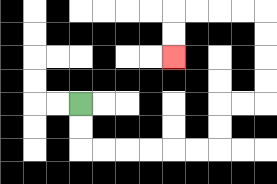{'start': '[3, 4]', 'end': '[7, 2]', 'path_directions': 'D,D,R,R,R,R,R,R,U,U,R,R,U,U,U,U,L,L,L,L,D,D', 'path_coordinates': '[[3, 4], [3, 5], [3, 6], [4, 6], [5, 6], [6, 6], [7, 6], [8, 6], [9, 6], [9, 5], [9, 4], [10, 4], [11, 4], [11, 3], [11, 2], [11, 1], [11, 0], [10, 0], [9, 0], [8, 0], [7, 0], [7, 1], [7, 2]]'}